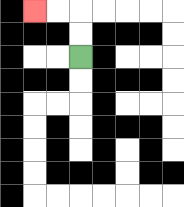{'start': '[3, 2]', 'end': '[1, 0]', 'path_directions': 'U,U,L,L', 'path_coordinates': '[[3, 2], [3, 1], [3, 0], [2, 0], [1, 0]]'}